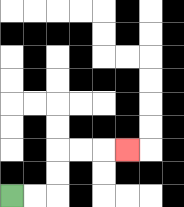{'start': '[0, 8]', 'end': '[5, 6]', 'path_directions': 'R,R,U,U,R,R,R', 'path_coordinates': '[[0, 8], [1, 8], [2, 8], [2, 7], [2, 6], [3, 6], [4, 6], [5, 6]]'}